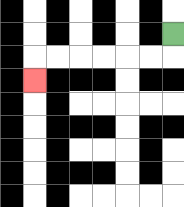{'start': '[7, 1]', 'end': '[1, 3]', 'path_directions': 'D,L,L,L,L,L,L,D', 'path_coordinates': '[[7, 1], [7, 2], [6, 2], [5, 2], [4, 2], [3, 2], [2, 2], [1, 2], [1, 3]]'}